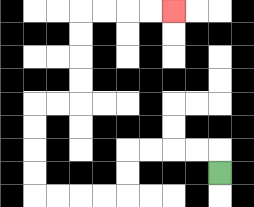{'start': '[9, 7]', 'end': '[7, 0]', 'path_directions': 'U,L,L,L,L,D,D,L,L,L,L,U,U,U,U,R,R,U,U,U,U,R,R,R,R', 'path_coordinates': '[[9, 7], [9, 6], [8, 6], [7, 6], [6, 6], [5, 6], [5, 7], [5, 8], [4, 8], [3, 8], [2, 8], [1, 8], [1, 7], [1, 6], [1, 5], [1, 4], [2, 4], [3, 4], [3, 3], [3, 2], [3, 1], [3, 0], [4, 0], [5, 0], [6, 0], [7, 0]]'}